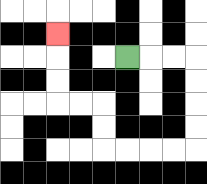{'start': '[5, 2]', 'end': '[2, 1]', 'path_directions': 'R,R,R,D,D,D,D,L,L,L,L,U,U,L,L,U,U,U', 'path_coordinates': '[[5, 2], [6, 2], [7, 2], [8, 2], [8, 3], [8, 4], [8, 5], [8, 6], [7, 6], [6, 6], [5, 6], [4, 6], [4, 5], [4, 4], [3, 4], [2, 4], [2, 3], [2, 2], [2, 1]]'}